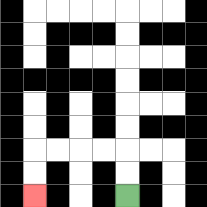{'start': '[5, 8]', 'end': '[1, 8]', 'path_directions': 'U,U,L,L,L,L,D,D', 'path_coordinates': '[[5, 8], [5, 7], [5, 6], [4, 6], [3, 6], [2, 6], [1, 6], [1, 7], [1, 8]]'}